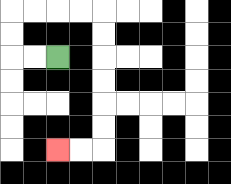{'start': '[2, 2]', 'end': '[2, 6]', 'path_directions': 'L,L,U,U,R,R,R,R,D,D,D,D,D,D,L,L', 'path_coordinates': '[[2, 2], [1, 2], [0, 2], [0, 1], [0, 0], [1, 0], [2, 0], [3, 0], [4, 0], [4, 1], [4, 2], [4, 3], [4, 4], [4, 5], [4, 6], [3, 6], [2, 6]]'}